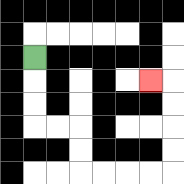{'start': '[1, 2]', 'end': '[6, 3]', 'path_directions': 'D,D,D,R,R,D,D,R,R,R,R,U,U,U,U,L', 'path_coordinates': '[[1, 2], [1, 3], [1, 4], [1, 5], [2, 5], [3, 5], [3, 6], [3, 7], [4, 7], [5, 7], [6, 7], [7, 7], [7, 6], [7, 5], [7, 4], [7, 3], [6, 3]]'}